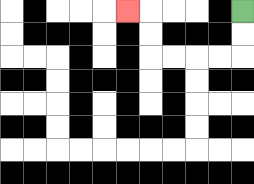{'start': '[10, 0]', 'end': '[5, 0]', 'path_directions': 'D,D,L,L,L,L,U,U,L', 'path_coordinates': '[[10, 0], [10, 1], [10, 2], [9, 2], [8, 2], [7, 2], [6, 2], [6, 1], [6, 0], [5, 0]]'}